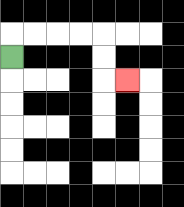{'start': '[0, 2]', 'end': '[5, 3]', 'path_directions': 'U,R,R,R,R,D,D,R', 'path_coordinates': '[[0, 2], [0, 1], [1, 1], [2, 1], [3, 1], [4, 1], [4, 2], [4, 3], [5, 3]]'}